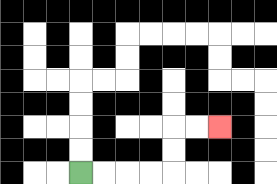{'start': '[3, 7]', 'end': '[9, 5]', 'path_directions': 'R,R,R,R,U,U,R,R', 'path_coordinates': '[[3, 7], [4, 7], [5, 7], [6, 7], [7, 7], [7, 6], [7, 5], [8, 5], [9, 5]]'}